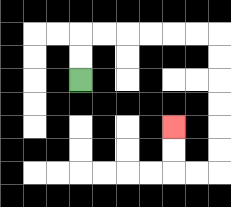{'start': '[3, 3]', 'end': '[7, 5]', 'path_directions': 'U,U,R,R,R,R,R,R,D,D,D,D,D,D,L,L,U,U', 'path_coordinates': '[[3, 3], [3, 2], [3, 1], [4, 1], [5, 1], [6, 1], [7, 1], [8, 1], [9, 1], [9, 2], [9, 3], [9, 4], [9, 5], [9, 6], [9, 7], [8, 7], [7, 7], [7, 6], [7, 5]]'}